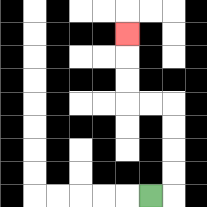{'start': '[6, 8]', 'end': '[5, 1]', 'path_directions': 'R,U,U,U,U,L,L,U,U,U', 'path_coordinates': '[[6, 8], [7, 8], [7, 7], [7, 6], [7, 5], [7, 4], [6, 4], [5, 4], [5, 3], [5, 2], [5, 1]]'}